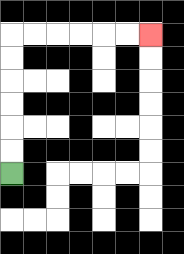{'start': '[0, 7]', 'end': '[6, 1]', 'path_directions': 'U,U,U,U,U,U,R,R,R,R,R,R', 'path_coordinates': '[[0, 7], [0, 6], [0, 5], [0, 4], [0, 3], [0, 2], [0, 1], [1, 1], [2, 1], [3, 1], [4, 1], [5, 1], [6, 1]]'}